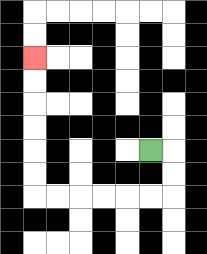{'start': '[6, 6]', 'end': '[1, 2]', 'path_directions': 'R,D,D,L,L,L,L,L,L,U,U,U,U,U,U', 'path_coordinates': '[[6, 6], [7, 6], [7, 7], [7, 8], [6, 8], [5, 8], [4, 8], [3, 8], [2, 8], [1, 8], [1, 7], [1, 6], [1, 5], [1, 4], [1, 3], [1, 2]]'}